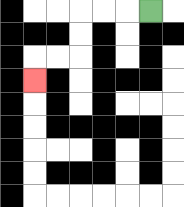{'start': '[6, 0]', 'end': '[1, 3]', 'path_directions': 'L,L,L,D,D,L,L,D', 'path_coordinates': '[[6, 0], [5, 0], [4, 0], [3, 0], [3, 1], [3, 2], [2, 2], [1, 2], [1, 3]]'}